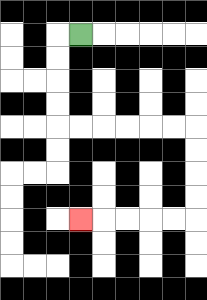{'start': '[3, 1]', 'end': '[3, 9]', 'path_directions': 'L,D,D,D,D,R,R,R,R,R,R,D,D,D,D,L,L,L,L,L', 'path_coordinates': '[[3, 1], [2, 1], [2, 2], [2, 3], [2, 4], [2, 5], [3, 5], [4, 5], [5, 5], [6, 5], [7, 5], [8, 5], [8, 6], [8, 7], [8, 8], [8, 9], [7, 9], [6, 9], [5, 9], [4, 9], [3, 9]]'}